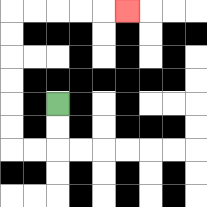{'start': '[2, 4]', 'end': '[5, 0]', 'path_directions': 'D,D,L,L,U,U,U,U,U,U,R,R,R,R,R', 'path_coordinates': '[[2, 4], [2, 5], [2, 6], [1, 6], [0, 6], [0, 5], [0, 4], [0, 3], [0, 2], [0, 1], [0, 0], [1, 0], [2, 0], [3, 0], [4, 0], [5, 0]]'}